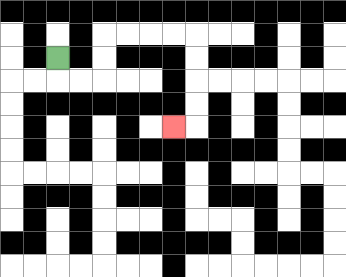{'start': '[2, 2]', 'end': '[7, 5]', 'path_directions': 'D,R,R,U,U,R,R,R,R,D,D,D,D,L', 'path_coordinates': '[[2, 2], [2, 3], [3, 3], [4, 3], [4, 2], [4, 1], [5, 1], [6, 1], [7, 1], [8, 1], [8, 2], [8, 3], [8, 4], [8, 5], [7, 5]]'}